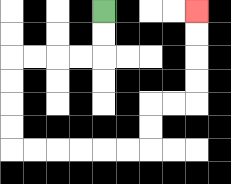{'start': '[4, 0]', 'end': '[8, 0]', 'path_directions': 'D,D,L,L,L,L,D,D,D,D,R,R,R,R,R,R,U,U,R,R,U,U,U,U', 'path_coordinates': '[[4, 0], [4, 1], [4, 2], [3, 2], [2, 2], [1, 2], [0, 2], [0, 3], [0, 4], [0, 5], [0, 6], [1, 6], [2, 6], [3, 6], [4, 6], [5, 6], [6, 6], [6, 5], [6, 4], [7, 4], [8, 4], [8, 3], [8, 2], [8, 1], [8, 0]]'}